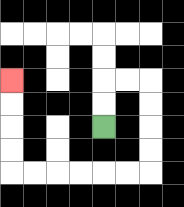{'start': '[4, 5]', 'end': '[0, 3]', 'path_directions': 'U,U,R,R,D,D,D,D,L,L,L,L,L,L,U,U,U,U', 'path_coordinates': '[[4, 5], [4, 4], [4, 3], [5, 3], [6, 3], [6, 4], [6, 5], [6, 6], [6, 7], [5, 7], [4, 7], [3, 7], [2, 7], [1, 7], [0, 7], [0, 6], [0, 5], [0, 4], [0, 3]]'}